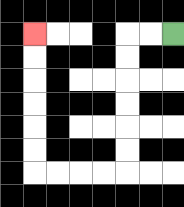{'start': '[7, 1]', 'end': '[1, 1]', 'path_directions': 'L,L,D,D,D,D,D,D,L,L,L,L,U,U,U,U,U,U', 'path_coordinates': '[[7, 1], [6, 1], [5, 1], [5, 2], [5, 3], [5, 4], [5, 5], [5, 6], [5, 7], [4, 7], [3, 7], [2, 7], [1, 7], [1, 6], [1, 5], [1, 4], [1, 3], [1, 2], [1, 1]]'}